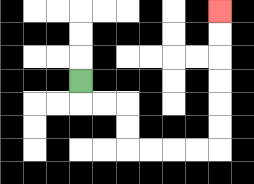{'start': '[3, 3]', 'end': '[9, 0]', 'path_directions': 'D,R,R,D,D,R,R,R,R,U,U,U,U,U,U', 'path_coordinates': '[[3, 3], [3, 4], [4, 4], [5, 4], [5, 5], [5, 6], [6, 6], [7, 6], [8, 6], [9, 6], [9, 5], [9, 4], [9, 3], [9, 2], [9, 1], [9, 0]]'}